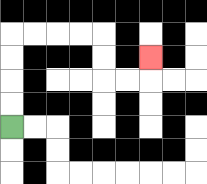{'start': '[0, 5]', 'end': '[6, 2]', 'path_directions': 'U,U,U,U,R,R,R,R,D,D,R,R,U', 'path_coordinates': '[[0, 5], [0, 4], [0, 3], [0, 2], [0, 1], [1, 1], [2, 1], [3, 1], [4, 1], [4, 2], [4, 3], [5, 3], [6, 3], [6, 2]]'}